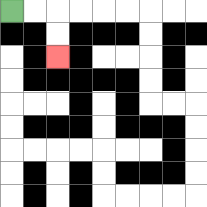{'start': '[0, 0]', 'end': '[2, 2]', 'path_directions': 'R,R,D,D', 'path_coordinates': '[[0, 0], [1, 0], [2, 0], [2, 1], [2, 2]]'}